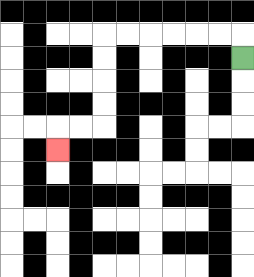{'start': '[10, 2]', 'end': '[2, 6]', 'path_directions': 'U,L,L,L,L,L,L,D,D,D,D,L,L,D', 'path_coordinates': '[[10, 2], [10, 1], [9, 1], [8, 1], [7, 1], [6, 1], [5, 1], [4, 1], [4, 2], [4, 3], [4, 4], [4, 5], [3, 5], [2, 5], [2, 6]]'}